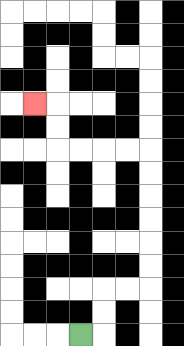{'start': '[3, 14]', 'end': '[1, 4]', 'path_directions': 'R,U,U,R,R,U,U,U,U,U,U,L,L,L,L,U,U,L', 'path_coordinates': '[[3, 14], [4, 14], [4, 13], [4, 12], [5, 12], [6, 12], [6, 11], [6, 10], [6, 9], [6, 8], [6, 7], [6, 6], [5, 6], [4, 6], [3, 6], [2, 6], [2, 5], [2, 4], [1, 4]]'}